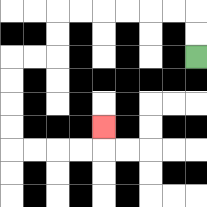{'start': '[8, 2]', 'end': '[4, 5]', 'path_directions': 'U,U,L,L,L,L,L,L,D,D,L,L,D,D,D,D,R,R,R,R,U', 'path_coordinates': '[[8, 2], [8, 1], [8, 0], [7, 0], [6, 0], [5, 0], [4, 0], [3, 0], [2, 0], [2, 1], [2, 2], [1, 2], [0, 2], [0, 3], [0, 4], [0, 5], [0, 6], [1, 6], [2, 6], [3, 6], [4, 6], [4, 5]]'}